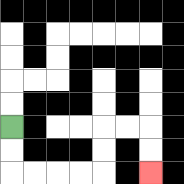{'start': '[0, 5]', 'end': '[6, 7]', 'path_directions': 'D,D,R,R,R,R,U,U,R,R,D,D', 'path_coordinates': '[[0, 5], [0, 6], [0, 7], [1, 7], [2, 7], [3, 7], [4, 7], [4, 6], [4, 5], [5, 5], [6, 5], [6, 6], [6, 7]]'}